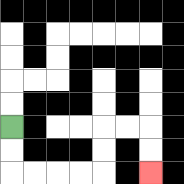{'start': '[0, 5]', 'end': '[6, 7]', 'path_directions': 'D,D,R,R,R,R,U,U,R,R,D,D', 'path_coordinates': '[[0, 5], [0, 6], [0, 7], [1, 7], [2, 7], [3, 7], [4, 7], [4, 6], [4, 5], [5, 5], [6, 5], [6, 6], [6, 7]]'}